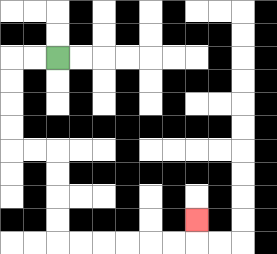{'start': '[2, 2]', 'end': '[8, 9]', 'path_directions': 'L,L,D,D,D,D,R,R,D,D,D,D,R,R,R,R,R,R,U', 'path_coordinates': '[[2, 2], [1, 2], [0, 2], [0, 3], [0, 4], [0, 5], [0, 6], [1, 6], [2, 6], [2, 7], [2, 8], [2, 9], [2, 10], [3, 10], [4, 10], [5, 10], [6, 10], [7, 10], [8, 10], [8, 9]]'}